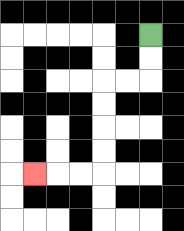{'start': '[6, 1]', 'end': '[1, 7]', 'path_directions': 'D,D,L,L,D,D,D,D,L,L,L', 'path_coordinates': '[[6, 1], [6, 2], [6, 3], [5, 3], [4, 3], [4, 4], [4, 5], [4, 6], [4, 7], [3, 7], [2, 7], [1, 7]]'}